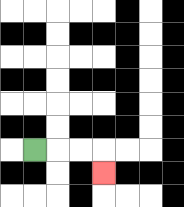{'start': '[1, 6]', 'end': '[4, 7]', 'path_directions': 'R,R,R,D', 'path_coordinates': '[[1, 6], [2, 6], [3, 6], [4, 6], [4, 7]]'}